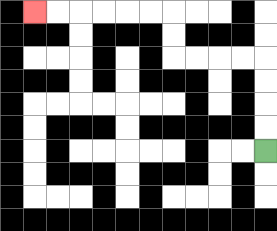{'start': '[11, 6]', 'end': '[1, 0]', 'path_directions': 'U,U,U,U,L,L,L,L,U,U,L,L,L,L,L,L', 'path_coordinates': '[[11, 6], [11, 5], [11, 4], [11, 3], [11, 2], [10, 2], [9, 2], [8, 2], [7, 2], [7, 1], [7, 0], [6, 0], [5, 0], [4, 0], [3, 0], [2, 0], [1, 0]]'}